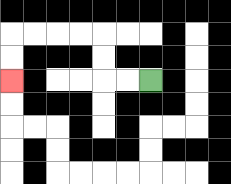{'start': '[6, 3]', 'end': '[0, 3]', 'path_directions': 'L,L,U,U,L,L,L,L,D,D', 'path_coordinates': '[[6, 3], [5, 3], [4, 3], [4, 2], [4, 1], [3, 1], [2, 1], [1, 1], [0, 1], [0, 2], [0, 3]]'}